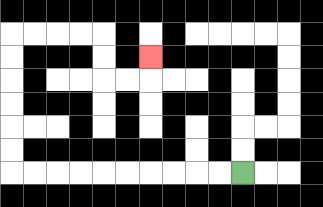{'start': '[10, 7]', 'end': '[6, 2]', 'path_directions': 'L,L,L,L,L,L,L,L,L,L,U,U,U,U,U,U,R,R,R,R,D,D,R,R,U', 'path_coordinates': '[[10, 7], [9, 7], [8, 7], [7, 7], [6, 7], [5, 7], [4, 7], [3, 7], [2, 7], [1, 7], [0, 7], [0, 6], [0, 5], [0, 4], [0, 3], [0, 2], [0, 1], [1, 1], [2, 1], [3, 1], [4, 1], [4, 2], [4, 3], [5, 3], [6, 3], [6, 2]]'}